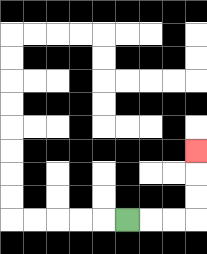{'start': '[5, 9]', 'end': '[8, 6]', 'path_directions': 'R,R,R,U,U,U', 'path_coordinates': '[[5, 9], [6, 9], [7, 9], [8, 9], [8, 8], [8, 7], [8, 6]]'}